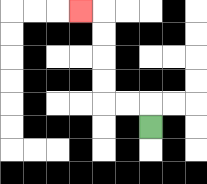{'start': '[6, 5]', 'end': '[3, 0]', 'path_directions': 'U,L,L,U,U,U,U,L', 'path_coordinates': '[[6, 5], [6, 4], [5, 4], [4, 4], [4, 3], [4, 2], [4, 1], [4, 0], [3, 0]]'}